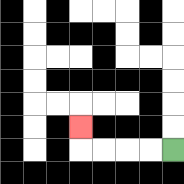{'start': '[7, 6]', 'end': '[3, 5]', 'path_directions': 'L,L,L,L,U', 'path_coordinates': '[[7, 6], [6, 6], [5, 6], [4, 6], [3, 6], [3, 5]]'}